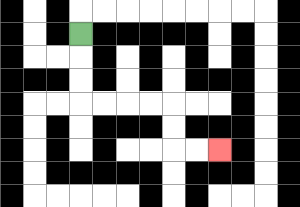{'start': '[3, 1]', 'end': '[9, 6]', 'path_directions': 'D,D,D,R,R,R,R,D,D,R,R', 'path_coordinates': '[[3, 1], [3, 2], [3, 3], [3, 4], [4, 4], [5, 4], [6, 4], [7, 4], [7, 5], [7, 6], [8, 6], [9, 6]]'}